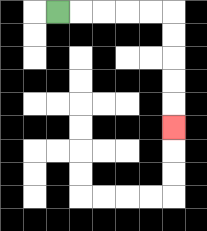{'start': '[2, 0]', 'end': '[7, 5]', 'path_directions': 'R,R,R,R,R,D,D,D,D,D', 'path_coordinates': '[[2, 0], [3, 0], [4, 0], [5, 0], [6, 0], [7, 0], [7, 1], [7, 2], [7, 3], [7, 4], [7, 5]]'}